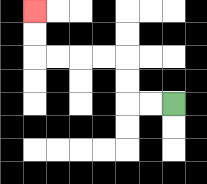{'start': '[7, 4]', 'end': '[1, 0]', 'path_directions': 'L,L,U,U,L,L,L,L,U,U', 'path_coordinates': '[[7, 4], [6, 4], [5, 4], [5, 3], [5, 2], [4, 2], [3, 2], [2, 2], [1, 2], [1, 1], [1, 0]]'}